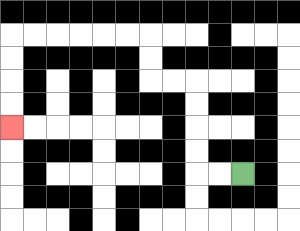{'start': '[10, 7]', 'end': '[0, 5]', 'path_directions': 'L,L,U,U,U,U,L,L,U,U,L,L,L,L,L,L,D,D,D,D', 'path_coordinates': '[[10, 7], [9, 7], [8, 7], [8, 6], [8, 5], [8, 4], [8, 3], [7, 3], [6, 3], [6, 2], [6, 1], [5, 1], [4, 1], [3, 1], [2, 1], [1, 1], [0, 1], [0, 2], [0, 3], [0, 4], [0, 5]]'}